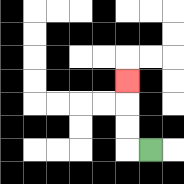{'start': '[6, 6]', 'end': '[5, 3]', 'path_directions': 'L,U,U,U', 'path_coordinates': '[[6, 6], [5, 6], [5, 5], [5, 4], [5, 3]]'}